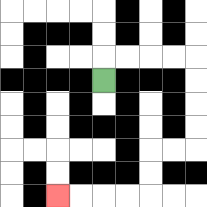{'start': '[4, 3]', 'end': '[2, 8]', 'path_directions': 'U,R,R,R,R,D,D,D,D,L,L,D,D,L,L,L,L', 'path_coordinates': '[[4, 3], [4, 2], [5, 2], [6, 2], [7, 2], [8, 2], [8, 3], [8, 4], [8, 5], [8, 6], [7, 6], [6, 6], [6, 7], [6, 8], [5, 8], [4, 8], [3, 8], [2, 8]]'}